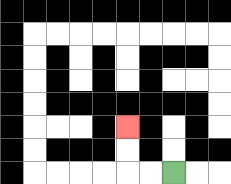{'start': '[7, 7]', 'end': '[5, 5]', 'path_directions': 'L,L,U,U', 'path_coordinates': '[[7, 7], [6, 7], [5, 7], [5, 6], [5, 5]]'}